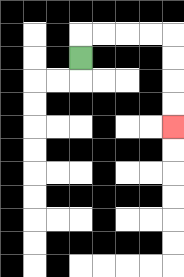{'start': '[3, 2]', 'end': '[7, 5]', 'path_directions': 'U,R,R,R,R,D,D,D,D', 'path_coordinates': '[[3, 2], [3, 1], [4, 1], [5, 1], [6, 1], [7, 1], [7, 2], [7, 3], [7, 4], [7, 5]]'}